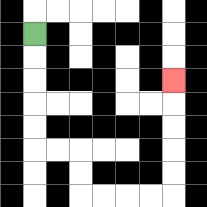{'start': '[1, 1]', 'end': '[7, 3]', 'path_directions': 'D,D,D,D,D,R,R,D,D,R,R,R,R,U,U,U,U,U', 'path_coordinates': '[[1, 1], [1, 2], [1, 3], [1, 4], [1, 5], [1, 6], [2, 6], [3, 6], [3, 7], [3, 8], [4, 8], [5, 8], [6, 8], [7, 8], [7, 7], [7, 6], [7, 5], [7, 4], [7, 3]]'}